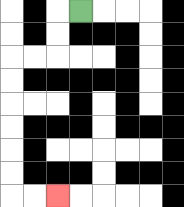{'start': '[3, 0]', 'end': '[2, 8]', 'path_directions': 'L,D,D,L,L,D,D,D,D,D,D,R,R', 'path_coordinates': '[[3, 0], [2, 0], [2, 1], [2, 2], [1, 2], [0, 2], [0, 3], [0, 4], [0, 5], [0, 6], [0, 7], [0, 8], [1, 8], [2, 8]]'}